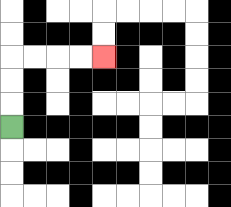{'start': '[0, 5]', 'end': '[4, 2]', 'path_directions': 'U,U,U,R,R,R,R', 'path_coordinates': '[[0, 5], [0, 4], [0, 3], [0, 2], [1, 2], [2, 2], [3, 2], [4, 2]]'}